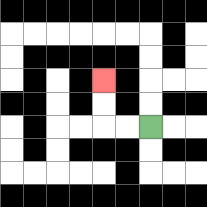{'start': '[6, 5]', 'end': '[4, 3]', 'path_directions': 'L,L,U,U', 'path_coordinates': '[[6, 5], [5, 5], [4, 5], [4, 4], [4, 3]]'}